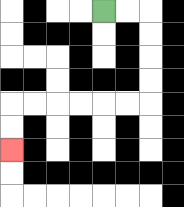{'start': '[4, 0]', 'end': '[0, 6]', 'path_directions': 'R,R,D,D,D,D,L,L,L,L,L,L,D,D', 'path_coordinates': '[[4, 0], [5, 0], [6, 0], [6, 1], [6, 2], [6, 3], [6, 4], [5, 4], [4, 4], [3, 4], [2, 4], [1, 4], [0, 4], [0, 5], [0, 6]]'}